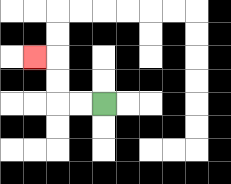{'start': '[4, 4]', 'end': '[1, 2]', 'path_directions': 'L,L,U,U,L', 'path_coordinates': '[[4, 4], [3, 4], [2, 4], [2, 3], [2, 2], [1, 2]]'}